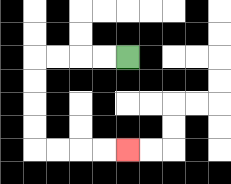{'start': '[5, 2]', 'end': '[5, 6]', 'path_directions': 'L,L,L,L,D,D,D,D,R,R,R,R', 'path_coordinates': '[[5, 2], [4, 2], [3, 2], [2, 2], [1, 2], [1, 3], [1, 4], [1, 5], [1, 6], [2, 6], [3, 6], [4, 6], [5, 6]]'}